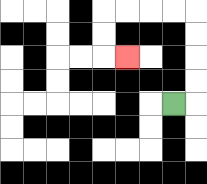{'start': '[7, 4]', 'end': '[5, 2]', 'path_directions': 'R,U,U,U,U,L,L,L,L,D,D,R', 'path_coordinates': '[[7, 4], [8, 4], [8, 3], [8, 2], [8, 1], [8, 0], [7, 0], [6, 0], [5, 0], [4, 0], [4, 1], [4, 2], [5, 2]]'}